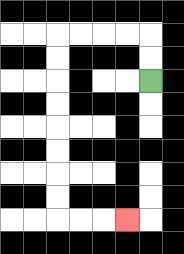{'start': '[6, 3]', 'end': '[5, 9]', 'path_directions': 'U,U,L,L,L,L,D,D,D,D,D,D,D,D,R,R,R', 'path_coordinates': '[[6, 3], [6, 2], [6, 1], [5, 1], [4, 1], [3, 1], [2, 1], [2, 2], [2, 3], [2, 4], [2, 5], [2, 6], [2, 7], [2, 8], [2, 9], [3, 9], [4, 9], [5, 9]]'}